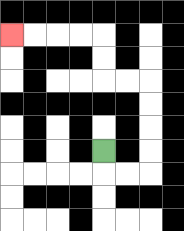{'start': '[4, 6]', 'end': '[0, 1]', 'path_directions': 'D,R,R,U,U,U,U,L,L,U,U,L,L,L,L', 'path_coordinates': '[[4, 6], [4, 7], [5, 7], [6, 7], [6, 6], [6, 5], [6, 4], [6, 3], [5, 3], [4, 3], [4, 2], [4, 1], [3, 1], [2, 1], [1, 1], [0, 1]]'}